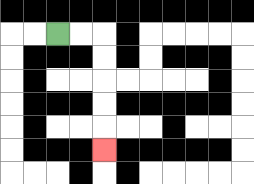{'start': '[2, 1]', 'end': '[4, 6]', 'path_directions': 'R,R,D,D,D,D,D', 'path_coordinates': '[[2, 1], [3, 1], [4, 1], [4, 2], [4, 3], [4, 4], [4, 5], [4, 6]]'}